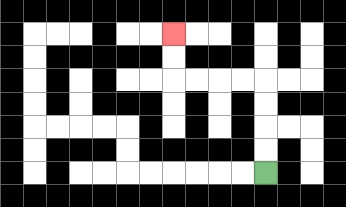{'start': '[11, 7]', 'end': '[7, 1]', 'path_directions': 'U,U,U,U,L,L,L,L,U,U', 'path_coordinates': '[[11, 7], [11, 6], [11, 5], [11, 4], [11, 3], [10, 3], [9, 3], [8, 3], [7, 3], [7, 2], [7, 1]]'}